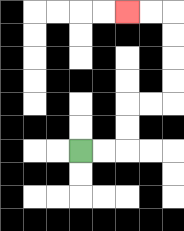{'start': '[3, 6]', 'end': '[5, 0]', 'path_directions': 'R,R,U,U,R,R,U,U,U,U,L,L', 'path_coordinates': '[[3, 6], [4, 6], [5, 6], [5, 5], [5, 4], [6, 4], [7, 4], [7, 3], [7, 2], [7, 1], [7, 0], [6, 0], [5, 0]]'}